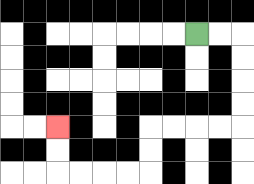{'start': '[8, 1]', 'end': '[2, 5]', 'path_directions': 'R,R,D,D,D,D,L,L,L,L,D,D,L,L,L,L,U,U', 'path_coordinates': '[[8, 1], [9, 1], [10, 1], [10, 2], [10, 3], [10, 4], [10, 5], [9, 5], [8, 5], [7, 5], [6, 5], [6, 6], [6, 7], [5, 7], [4, 7], [3, 7], [2, 7], [2, 6], [2, 5]]'}